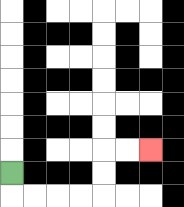{'start': '[0, 7]', 'end': '[6, 6]', 'path_directions': 'D,R,R,R,R,U,U,R,R', 'path_coordinates': '[[0, 7], [0, 8], [1, 8], [2, 8], [3, 8], [4, 8], [4, 7], [4, 6], [5, 6], [6, 6]]'}